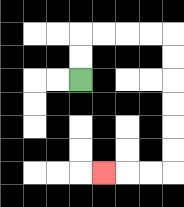{'start': '[3, 3]', 'end': '[4, 7]', 'path_directions': 'U,U,R,R,R,R,D,D,D,D,D,D,L,L,L', 'path_coordinates': '[[3, 3], [3, 2], [3, 1], [4, 1], [5, 1], [6, 1], [7, 1], [7, 2], [7, 3], [7, 4], [7, 5], [7, 6], [7, 7], [6, 7], [5, 7], [4, 7]]'}